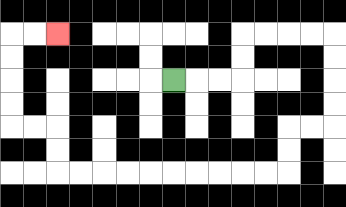{'start': '[7, 3]', 'end': '[2, 1]', 'path_directions': 'R,R,R,U,U,R,R,R,R,D,D,D,D,L,L,D,D,L,L,L,L,L,L,L,L,L,L,U,U,L,L,U,U,U,U,R,R', 'path_coordinates': '[[7, 3], [8, 3], [9, 3], [10, 3], [10, 2], [10, 1], [11, 1], [12, 1], [13, 1], [14, 1], [14, 2], [14, 3], [14, 4], [14, 5], [13, 5], [12, 5], [12, 6], [12, 7], [11, 7], [10, 7], [9, 7], [8, 7], [7, 7], [6, 7], [5, 7], [4, 7], [3, 7], [2, 7], [2, 6], [2, 5], [1, 5], [0, 5], [0, 4], [0, 3], [0, 2], [0, 1], [1, 1], [2, 1]]'}